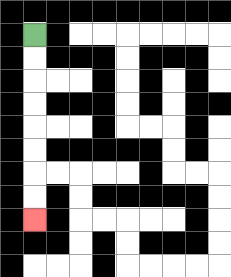{'start': '[1, 1]', 'end': '[1, 9]', 'path_directions': 'D,D,D,D,D,D,D,D', 'path_coordinates': '[[1, 1], [1, 2], [1, 3], [1, 4], [1, 5], [1, 6], [1, 7], [1, 8], [1, 9]]'}